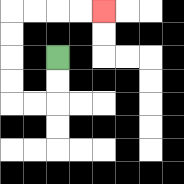{'start': '[2, 2]', 'end': '[4, 0]', 'path_directions': 'D,D,L,L,U,U,U,U,R,R,R,R', 'path_coordinates': '[[2, 2], [2, 3], [2, 4], [1, 4], [0, 4], [0, 3], [0, 2], [0, 1], [0, 0], [1, 0], [2, 0], [3, 0], [4, 0]]'}